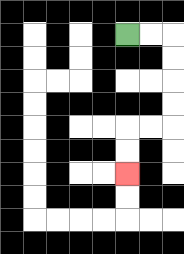{'start': '[5, 1]', 'end': '[5, 7]', 'path_directions': 'R,R,D,D,D,D,L,L,D,D', 'path_coordinates': '[[5, 1], [6, 1], [7, 1], [7, 2], [7, 3], [7, 4], [7, 5], [6, 5], [5, 5], [5, 6], [5, 7]]'}